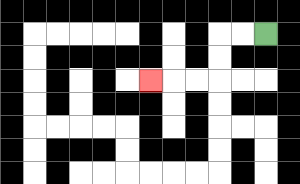{'start': '[11, 1]', 'end': '[6, 3]', 'path_directions': 'L,L,D,D,L,L,L', 'path_coordinates': '[[11, 1], [10, 1], [9, 1], [9, 2], [9, 3], [8, 3], [7, 3], [6, 3]]'}